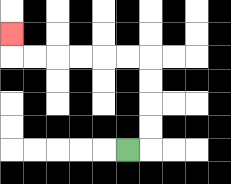{'start': '[5, 6]', 'end': '[0, 1]', 'path_directions': 'R,U,U,U,U,L,L,L,L,L,L,U', 'path_coordinates': '[[5, 6], [6, 6], [6, 5], [6, 4], [6, 3], [6, 2], [5, 2], [4, 2], [3, 2], [2, 2], [1, 2], [0, 2], [0, 1]]'}